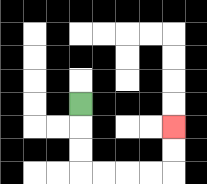{'start': '[3, 4]', 'end': '[7, 5]', 'path_directions': 'D,D,D,R,R,R,R,U,U', 'path_coordinates': '[[3, 4], [3, 5], [3, 6], [3, 7], [4, 7], [5, 7], [6, 7], [7, 7], [7, 6], [7, 5]]'}